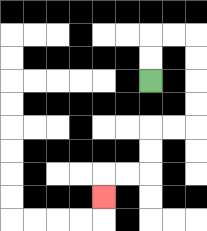{'start': '[6, 3]', 'end': '[4, 8]', 'path_directions': 'U,U,R,R,D,D,D,D,L,L,D,D,L,L,D', 'path_coordinates': '[[6, 3], [6, 2], [6, 1], [7, 1], [8, 1], [8, 2], [8, 3], [8, 4], [8, 5], [7, 5], [6, 5], [6, 6], [6, 7], [5, 7], [4, 7], [4, 8]]'}